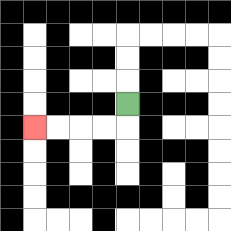{'start': '[5, 4]', 'end': '[1, 5]', 'path_directions': 'D,L,L,L,L', 'path_coordinates': '[[5, 4], [5, 5], [4, 5], [3, 5], [2, 5], [1, 5]]'}